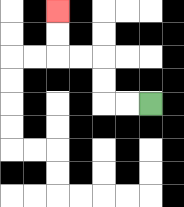{'start': '[6, 4]', 'end': '[2, 0]', 'path_directions': 'L,L,U,U,L,L,U,U', 'path_coordinates': '[[6, 4], [5, 4], [4, 4], [4, 3], [4, 2], [3, 2], [2, 2], [2, 1], [2, 0]]'}